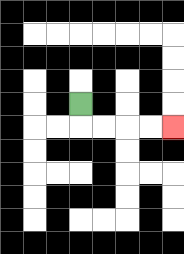{'start': '[3, 4]', 'end': '[7, 5]', 'path_directions': 'D,R,R,R,R', 'path_coordinates': '[[3, 4], [3, 5], [4, 5], [5, 5], [6, 5], [7, 5]]'}